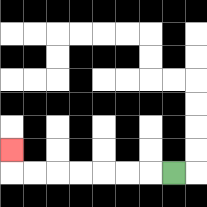{'start': '[7, 7]', 'end': '[0, 6]', 'path_directions': 'L,L,L,L,L,L,L,U', 'path_coordinates': '[[7, 7], [6, 7], [5, 7], [4, 7], [3, 7], [2, 7], [1, 7], [0, 7], [0, 6]]'}